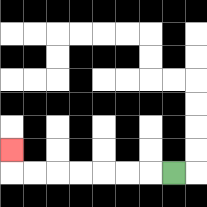{'start': '[7, 7]', 'end': '[0, 6]', 'path_directions': 'L,L,L,L,L,L,L,U', 'path_coordinates': '[[7, 7], [6, 7], [5, 7], [4, 7], [3, 7], [2, 7], [1, 7], [0, 7], [0, 6]]'}